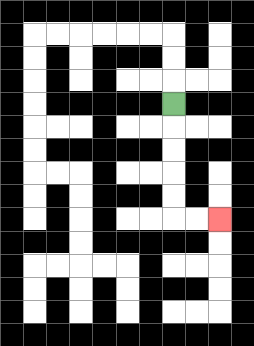{'start': '[7, 4]', 'end': '[9, 9]', 'path_directions': 'D,D,D,D,D,R,R', 'path_coordinates': '[[7, 4], [7, 5], [7, 6], [7, 7], [7, 8], [7, 9], [8, 9], [9, 9]]'}